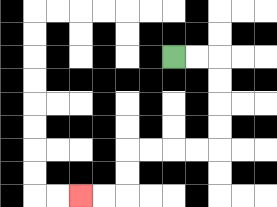{'start': '[7, 2]', 'end': '[3, 8]', 'path_directions': 'R,R,D,D,D,D,L,L,L,L,D,D,L,L', 'path_coordinates': '[[7, 2], [8, 2], [9, 2], [9, 3], [9, 4], [9, 5], [9, 6], [8, 6], [7, 6], [6, 6], [5, 6], [5, 7], [5, 8], [4, 8], [3, 8]]'}